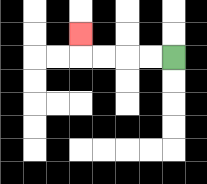{'start': '[7, 2]', 'end': '[3, 1]', 'path_directions': 'L,L,L,L,U', 'path_coordinates': '[[7, 2], [6, 2], [5, 2], [4, 2], [3, 2], [3, 1]]'}